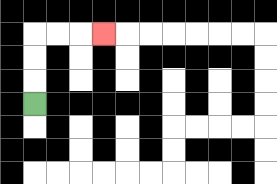{'start': '[1, 4]', 'end': '[4, 1]', 'path_directions': 'U,U,U,R,R,R', 'path_coordinates': '[[1, 4], [1, 3], [1, 2], [1, 1], [2, 1], [3, 1], [4, 1]]'}